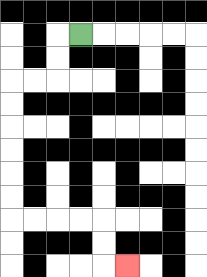{'start': '[3, 1]', 'end': '[5, 11]', 'path_directions': 'L,D,D,L,L,D,D,D,D,D,D,R,R,R,R,D,D,R', 'path_coordinates': '[[3, 1], [2, 1], [2, 2], [2, 3], [1, 3], [0, 3], [0, 4], [0, 5], [0, 6], [0, 7], [0, 8], [0, 9], [1, 9], [2, 9], [3, 9], [4, 9], [4, 10], [4, 11], [5, 11]]'}